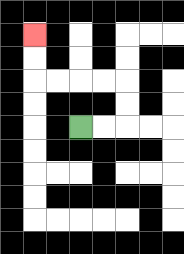{'start': '[3, 5]', 'end': '[1, 1]', 'path_directions': 'R,R,U,U,L,L,L,L,U,U', 'path_coordinates': '[[3, 5], [4, 5], [5, 5], [5, 4], [5, 3], [4, 3], [3, 3], [2, 3], [1, 3], [1, 2], [1, 1]]'}